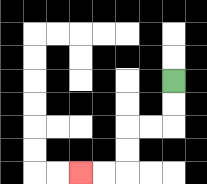{'start': '[7, 3]', 'end': '[3, 7]', 'path_directions': 'D,D,L,L,D,D,L,L', 'path_coordinates': '[[7, 3], [7, 4], [7, 5], [6, 5], [5, 5], [5, 6], [5, 7], [4, 7], [3, 7]]'}